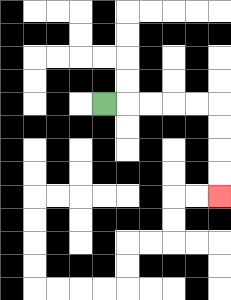{'start': '[4, 4]', 'end': '[9, 8]', 'path_directions': 'R,R,R,R,R,D,D,D,D', 'path_coordinates': '[[4, 4], [5, 4], [6, 4], [7, 4], [8, 4], [9, 4], [9, 5], [9, 6], [9, 7], [9, 8]]'}